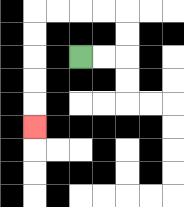{'start': '[3, 2]', 'end': '[1, 5]', 'path_directions': 'R,R,U,U,L,L,L,L,D,D,D,D,D', 'path_coordinates': '[[3, 2], [4, 2], [5, 2], [5, 1], [5, 0], [4, 0], [3, 0], [2, 0], [1, 0], [1, 1], [1, 2], [1, 3], [1, 4], [1, 5]]'}